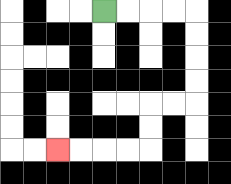{'start': '[4, 0]', 'end': '[2, 6]', 'path_directions': 'R,R,R,R,D,D,D,D,L,L,D,D,L,L,L,L', 'path_coordinates': '[[4, 0], [5, 0], [6, 0], [7, 0], [8, 0], [8, 1], [8, 2], [8, 3], [8, 4], [7, 4], [6, 4], [6, 5], [6, 6], [5, 6], [4, 6], [3, 6], [2, 6]]'}